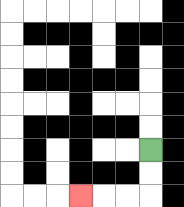{'start': '[6, 6]', 'end': '[3, 8]', 'path_directions': 'D,D,L,L,L', 'path_coordinates': '[[6, 6], [6, 7], [6, 8], [5, 8], [4, 8], [3, 8]]'}